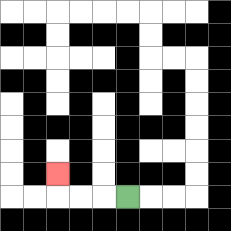{'start': '[5, 8]', 'end': '[2, 7]', 'path_directions': 'L,L,L,U', 'path_coordinates': '[[5, 8], [4, 8], [3, 8], [2, 8], [2, 7]]'}